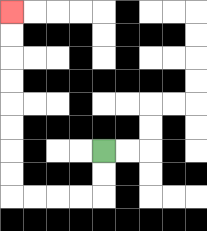{'start': '[4, 6]', 'end': '[0, 0]', 'path_directions': 'D,D,L,L,L,L,U,U,U,U,U,U,U,U', 'path_coordinates': '[[4, 6], [4, 7], [4, 8], [3, 8], [2, 8], [1, 8], [0, 8], [0, 7], [0, 6], [0, 5], [0, 4], [0, 3], [0, 2], [0, 1], [0, 0]]'}